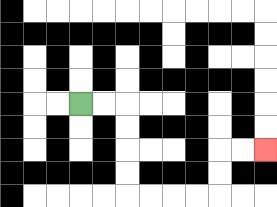{'start': '[3, 4]', 'end': '[11, 6]', 'path_directions': 'R,R,D,D,D,D,R,R,R,R,U,U,R,R', 'path_coordinates': '[[3, 4], [4, 4], [5, 4], [5, 5], [5, 6], [5, 7], [5, 8], [6, 8], [7, 8], [8, 8], [9, 8], [9, 7], [9, 6], [10, 6], [11, 6]]'}